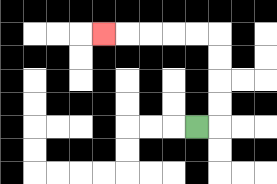{'start': '[8, 5]', 'end': '[4, 1]', 'path_directions': 'R,U,U,U,U,L,L,L,L,L', 'path_coordinates': '[[8, 5], [9, 5], [9, 4], [9, 3], [9, 2], [9, 1], [8, 1], [7, 1], [6, 1], [5, 1], [4, 1]]'}